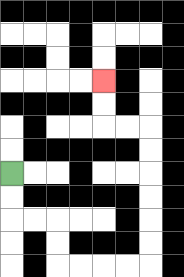{'start': '[0, 7]', 'end': '[4, 3]', 'path_directions': 'D,D,R,R,D,D,R,R,R,R,U,U,U,U,U,U,L,L,U,U', 'path_coordinates': '[[0, 7], [0, 8], [0, 9], [1, 9], [2, 9], [2, 10], [2, 11], [3, 11], [4, 11], [5, 11], [6, 11], [6, 10], [6, 9], [6, 8], [6, 7], [6, 6], [6, 5], [5, 5], [4, 5], [4, 4], [4, 3]]'}